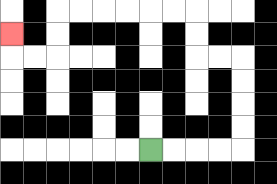{'start': '[6, 6]', 'end': '[0, 1]', 'path_directions': 'R,R,R,R,U,U,U,U,L,L,U,U,L,L,L,L,L,L,D,D,L,L,U', 'path_coordinates': '[[6, 6], [7, 6], [8, 6], [9, 6], [10, 6], [10, 5], [10, 4], [10, 3], [10, 2], [9, 2], [8, 2], [8, 1], [8, 0], [7, 0], [6, 0], [5, 0], [4, 0], [3, 0], [2, 0], [2, 1], [2, 2], [1, 2], [0, 2], [0, 1]]'}